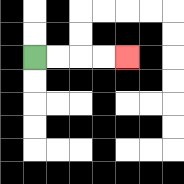{'start': '[1, 2]', 'end': '[5, 2]', 'path_directions': 'R,R,R,R', 'path_coordinates': '[[1, 2], [2, 2], [3, 2], [4, 2], [5, 2]]'}